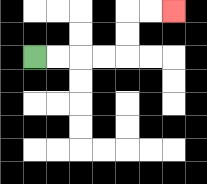{'start': '[1, 2]', 'end': '[7, 0]', 'path_directions': 'R,R,R,R,U,U,R,R', 'path_coordinates': '[[1, 2], [2, 2], [3, 2], [4, 2], [5, 2], [5, 1], [5, 0], [6, 0], [7, 0]]'}